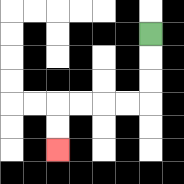{'start': '[6, 1]', 'end': '[2, 6]', 'path_directions': 'D,D,D,L,L,L,L,D,D', 'path_coordinates': '[[6, 1], [6, 2], [6, 3], [6, 4], [5, 4], [4, 4], [3, 4], [2, 4], [2, 5], [2, 6]]'}